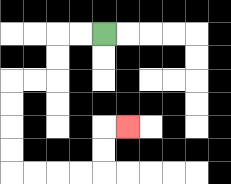{'start': '[4, 1]', 'end': '[5, 5]', 'path_directions': 'L,L,D,D,L,L,D,D,D,D,R,R,R,R,U,U,R', 'path_coordinates': '[[4, 1], [3, 1], [2, 1], [2, 2], [2, 3], [1, 3], [0, 3], [0, 4], [0, 5], [0, 6], [0, 7], [1, 7], [2, 7], [3, 7], [4, 7], [4, 6], [4, 5], [5, 5]]'}